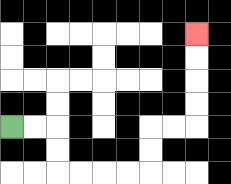{'start': '[0, 5]', 'end': '[8, 1]', 'path_directions': 'R,R,D,D,R,R,R,R,U,U,R,R,U,U,U,U', 'path_coordinates': '[[0, 5], [1, 5], [2, 5], [2, 6], [2, 7], [3, 7], [4, 7], [5, 7], [6, 7], [6, 6], [6, 5], [7, 5], [8, 5], [8, 4], [8, 3], [8, 2], [8, 1]]'}